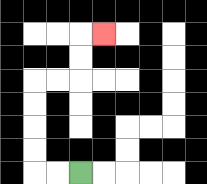{'start': '[3, 7]', 'end': '[4, 1]', 'path_directions': 'L,L,U,U,U,U,R,R,U,U,R', 'path_coordinates': '[[3, 7], [2, 7], [1, 7], [1, 6], [1, 5], [1, 4], [1, 3], [2, 3], [3, 3], [3, 2], [3, 1], [4, 1]]'}